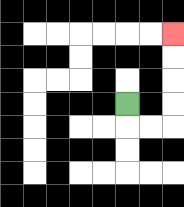{'start': '[5, 4]', 'end': '[7, 1]', 'path_directions': 'D,R,R,U,U,U,U', 'path_coordinates': '[[5, 4], [5, 5], [6, 5], [7, 5], [7, 4], [7, 3], [7, 2], [7, 1]]'}